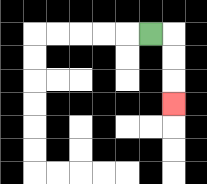{'start': '[6, 1]', 'end': '[7, 4]', 'path_directions': 'R,D,D,D', 'path_coordinates': '[[6, 1], [7, 1], [7, 2], [7, 3], [7, 4]]'}